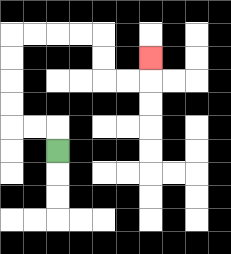{'start': '[2, 6]', 'end': '[6, 2]', 'path_directions': 'U,L,L,U,U,U,U,R,R,R,R,D,D,R,R,U', 'path_coordinates': '[[2, 6], [2, 5], [1, 5], [0, 5], [0, 4], [0, 3], [0, 2], [0, 1], [1, 1], [2, 1], [3, 1], [4, 1], [4, 2], [4, 3], [5, 3], [6, 3], [6, 2]]'}